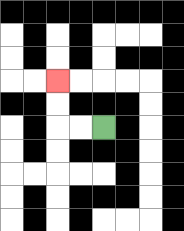{'start': '[4, 5]', 'end': '[2, 3]', 'path_directions': 'L,L,U,U', 'path_coordinates': '[[4, 5], [3, 5], [2, 5], [2, 4], [2, 3]]'}